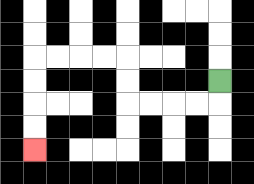{'start': '[9, 3]', 'end': '[1, 6]', 'path_directions': 'D,L,L,L,L,U,U,L,L,L,L,D,D,D,D', 'path_coordinates': '[[9, 3], [9, 4], [8, 4], [7, 4], [6, 4], [5, 4], [5, 3], [5, 2], [4, 2], [3, 2], [2, 2], [1, 2], [1, 3], [1, 4], [1, 5], [1, 6]]'}